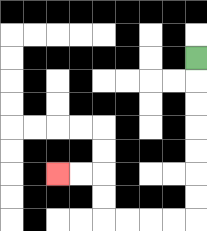{'start': '[8, 2]', 'end': '[2, 7]', 'path_directions': 'D,D,D,D,D,D,D,L,L,L,L,U,U,L,L', 'path_coordinates': '[[8, 2], [8, 3], [8, 4], [8, 5], [8, 6], [8, 7], [8, 8], [8, 9], [7, 9], [6, 9], [5, 9], [4, 9], [4, 8], [4, 7], [3, 7], [2, 7]]'}